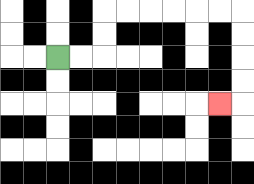{'start': '[2, 2]', 'end': '[9, 4]', 'path_directions': 'R,R,U,U,R,R,R,R,R,R,D,D,D,D,L', 'path_coordinates': '[[2, 2], [3, 2], [4, 2], [4, 1], [4, 0], [5, 0], [6, 0], [7, 0], [8, 0], [9, 0], [10, 0], [10, 1], [10, 2], [10, 3], [10, 4], [9, 4]]'}